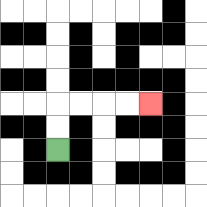{'start': '[2, 6]', 'end': '[6, 4]', 'path_directions': 'U,U,R,R,R,R', 'path_coordinates': '[[2, 6], [2, 5], [2, 4], [3, 4], [4, 4], [5, 4], [6, 4]]'}